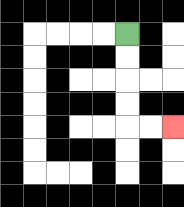{'start': '[5, 1]', 'end': '[7, 5]', 'path_directions': 'D,D,D,D,R,R', 'path_coordinates': '[[5, 1], [5, 2], [5, 3], [5, 4], [5, 5], [6, 5], [7, 5]]'}